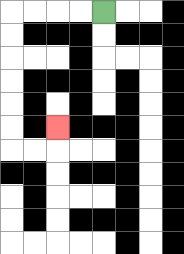{'start': '[4, 0]', 'end': '[2, 5]', 'path_directions': 'L,L,L,L,D,D,D,D,D,D,R,R,U', 'path_coordinates': '[[4, 0], [3, 0], [2, 0], [1, 0], [0, 0], [0, 1], [0, 2], [0, 3], [0, 4], [0, 5], [0, 6], [1, 6], [2, 6], [2, 5]]'}